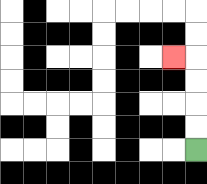{'start': '[8, 6]', 'end': '[7, 2]', 'path_directions': 'U,U,U,U,L', 'path_coordinates': '[[8, 6], [8, 5], [8, 4], [8, 3], [8, 2], [7, 2]]'}